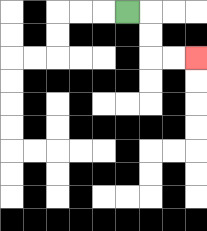{'start': '[5, 0]', 'end': '[8, 2]', 'path_directions': 'R,D,D,R,R', 'path_coordinates': '[[5, 0], [6, 0], [6, 1], [6, 2], [7, 2], [8, 2]]'}